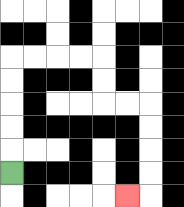{'start': '[0, 7]', 'end': '[5, 8]', 'path_directions': 'U,U,U,U,U,R,R,R,R,D,D,R,R,D,D,D,D,L', 'path_coordinates': '[[0, 7], [0, 6], [0, 5], [0, 4], [0, 3], [0, 2], [1, 2], [2, 2], [3, 2], [4, 2], [4, 3], [4, 4], [5, 4], [6, 4], [6, 5], [6, 6], [6, 7], [6, 8], [5, 8]]'}